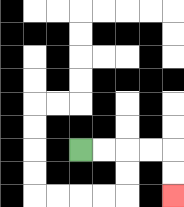{'start': '[3, 6]', 'end': '[7, 8]', 'path_directions': 'R,R,R,R,D,D', 'path_coordinates': '[[3, 6], [4, 6], [5, 6], [6, 6], [7, 6], [7, 7], [7, 8]]'}